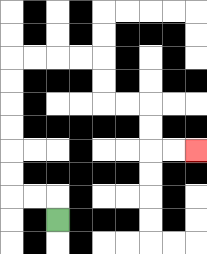{'start': '[2, 9]', 'end': '[8, 6]', 'path_directions': 'U,L,L,U,U,U,U,U,U,R,R,R,R,D,D,R,R,D,D,R,R', 'path_coordinates': '[[2, 9], [2, 8], [1, 8], [0, 8], [0, 7], [0, 6], [0, 5], [0, 4], [0, 3], [0, 2], [1, 2], [2, 2], [3, 2], [4, 2], [4, 3], [4, 4], [5, 4], [6, 4], [6, 5], [6, 6], [7, 6], [8, 6]]'}